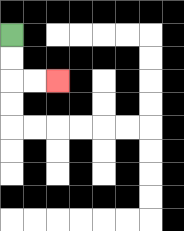{'start': '[0, 1]', 'end': '[2, 3]', 'path_directions': 'D,D,R,R', 'path_coordinates': '[[0, 1], [0, 2], [0, 3], [1, 3], [2, 3]]'}